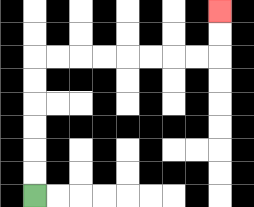{'start': '[1, 8]', 'end': '[9, 0]', 'path_directions': 'U,U,U,U,U,U,R,R,R,R,R,R,R,R,U,U', 'path_coordinates': '[[1, 8], [1, 7], [1, 6], [1, 5], [1, 4], [1, 3], [1, 2], [2, 2], [3, 2], [4, 2], [5, 2], [6, 2], [7, 2], [8, 2], [9, 2], [9, 1], [9, 0]]'}